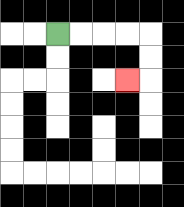{'start': '[2, 1]', 'end': '[5, 3]', 'path_directions': 'R,R,R,R,D,D,L', 'path_coordinates': '[[2, 1], [3, 1], [4, 1], [5, 1], [6, 1], [6, 2], [6, 3], [5, 3]]'}